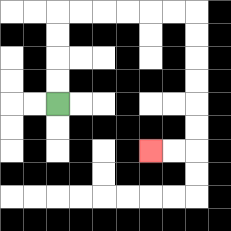{'start': '[2, 4]', 'end': '[6, 6]', 'path_directions': 'U,U,U,U,R,R,R,R,R,R,D,D,D,D,D,D,L,L', 'path_coordinates': '[[2, 4], [2, 3], [2, 2], [2, 1], [2, 0], [3, 0], [4, 0], [5, 0], [6, 0], [7, 0], [8, 0], [8, 1], [8, 2], [8, 3], [8, 4], [8, 5], [8, 6], [7, 6], [6, 6]]'}